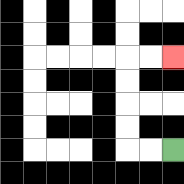{'start': '[7, 6]', 'end': '[7, 2]', 'path_directions': 'L,L,U,U,U,U,R,R', 'path_coordinates': '[[7, 6], [6, 6], [5, 6], [5, 5], [5, 4], [5, 3], [5, 2], [6, 2], [7, 2]]'}